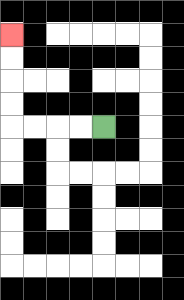{'start': '[4, 5]', 'end': '[0, 1]', 'path_directions': 'L,L,L,L,U,U,U,U', 'path_coordinates': '[[4, 5], [3, 5], [2, 5], [1, 5], [0, 5], [0, 4], [0, 3], [0, 2], [0, 1]]'}